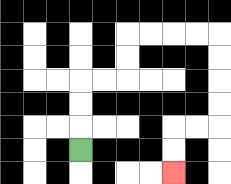{'start': '[3, 6]', 'end': '[7, 7]', 'path_directions': 'U,U,U,R,R,U,U,R,R,R,R,D,D,D,D,L,L,D,D', 'path_coordinates': '[[3, 6], [3, 5], [3, 4], [3, 3], [4, 3], [5, 3], [5, 2], [5, 1], [6, 1], [7, 1], [8, 1], [9, 1], [9, 2], [9, 3], [9, 4], [9, 5], [8, 5], [7, 5], [7, 6], [7, 7]]'}